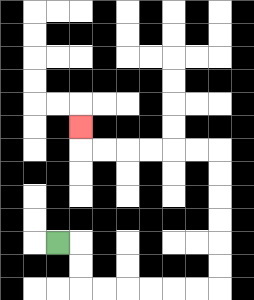{'start': '[2, 10]', 'end': '[3, 5]', 'path_directions': 'R,D,D,R,R,R,R,R,R,U,U,U,U,U,U,L,L,L,L,L,L,U', 'path_coordinates': '[[2, 10], [3, 10], [3, 11], [3, 12], [4, 12], [5, 12], [6, 12], [7, 12], [8, 12], [9, 12], [9, 11], [9, 10], [9, 9], [9, 8], [9, 7], [9, 6], [8, 6], [7, 6], [6, 6], [5, 6], [4, 6], [3, 6], [3, 5]]'}